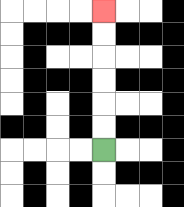{'start': '[4, 6]', 'end': '[4, 0]', 'path_directions': 'U,U,U,U,U,U', 'path_coordinates': '[[4, 6], [4, 5], [4, 4], [4, 3], [4, 2], [4, 1], [4, 0]]'}